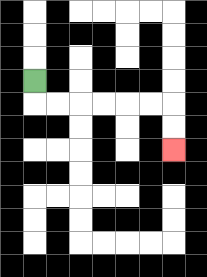{'start': '[1, 3]', 'end': '[7, 6]', 'path_directions': 'D,R,R,R,R,R,R,D,D', 'path_coordinates': '[[1, 3], [1, 4], [2, 4], [3, 4], [4, 4], [5, 4], [6, 4], [7, 4], [7, 5], [7, 6]]'}